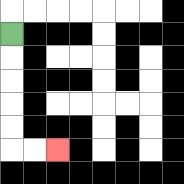{'start': '[0, 1]', 'end': '[2, 6]', 'path_directions': 'D,D,D,D,D,R,R', 'path_coordinates': '[[0, 1], [0, 2], [0, 3], [0, 4], [0, 5], [0, 6], [1, 6], [2, 6]]'}